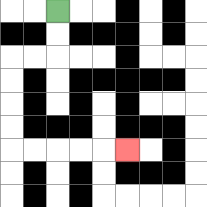{'start': '[2, 0]', 'end': '[5, 6]', 'path_directions': 'D,D,L,L,D,D,D,D,R,R,R,R,R', 'path_coordinates': '[[2, 0], [2, 1], [2, 2], [1, 2], [0, 2], [0, 3], [0, 4], [0, 5], [0, 6], [1, 6], [2, 6], [3, 6], [4, 6], [5, 6]]'}